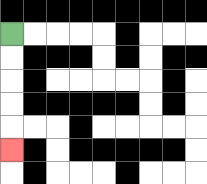{'start': '[0, 1]', 'end': '[0, 6]', 'path_directions': 'D,D,D,D,D', 'path_coordinates': '[[0, 1], [0, 2], [0, 3], [0, 4], [0, 5], [0, 6]]'}